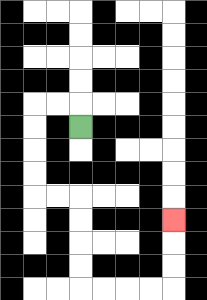{'start': '[3, 5]', 'end': '[7, 9]', 'path_directions': 'U,L,L,D,D,D,D,R,R,D,D,D,D,R,R,R,R,U,U,U', 'path_coordinates': '[[3, 5], [3, 4], [2, 4], [1, 4], [1, 5], [1, 6], [1, 7], [1, 8], [2, 8], [3, 8], [3, 9], [3, 10], [3, 11], [3, 12], [4, 12], [5, 12], [6, 12], [7, 12], [7, 11], [7, 10], [7, 9]]'}